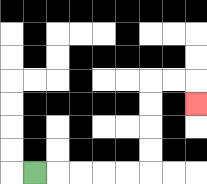{'start': '[1, 7]', 'end': '[8, 4]', 'path_directions': 'R,R,R,R,R,U,U,U,U,R,R,D', 'path_coordinates': '[[1, 7], [2, 7], [3, 7], [4, 7], [5, 7], [6, 7], [6, 6], [6, 5], [6, 4], [6, 3], [7, 3], [8, 3], [8, 4]]'}